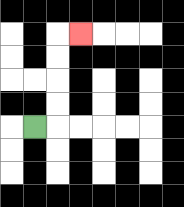{'start': '[1, 5]', 'end': '[3, 1]', 'path_directions': 'R,U,U,U,U,R', 'path_coordinates': '[[1, 5], [2, 5], [2, 4], [2, 3], [2, 2], [2, 1], [3, 1]]'}